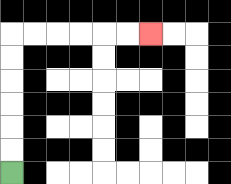{'start': '[0, 7]', 'end': '[6, 1]', 'path_directions': 'U,U,U,U,U,U,R,R,R,R,R,R', 'path_coordinates': '[[0, 7], [0, 6], [0, 5], [0, 4], [0, 3], [0, 2], [0, 1], [1, 1], [2, 1], [3, 1], [4, 1], [5, 1], [6, 1]]'}